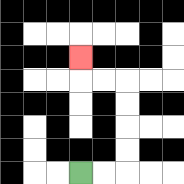{'start': '[3, 7]', 'end': '[3, 2]', 'path_directions': 'R,R,U,U,U,U,L,L,U', 'path_coordinates': '[[3, 7], [4, 7], [5, 7], [5, 6], [5, 5], [5, 4], [5, 3], [4, 3], [3, 3], [3, 2]]'}